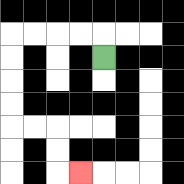{'start': '[4, 2]', 'end': '[3, 7]', 'path_directions': 'U,L,L,L,L,D,D,D,D,R,R,D,D,R', 'path_coordinates': '[[4, 2], [4, 1], [3, 1], [2, 1], [1, 1], [0, 1], [0, 2], [0, 3], [0, 4], [0, 5], [1, 5], [2, 5], [2, 6], [2, 7], [3, 7]]'}